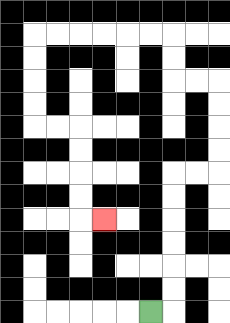{'start': '[6, 13]', 'end': '[4, 9]', 'path_directions': 'R,U,U,U,U,U,U,R,R,U,U,U,U,L,L,U,U,L,L,L,L,L,L,D,D,D,D,R,R,D,D,D,D,R', 'path_coordinates': '[[6, 13], [7, 13], [7, 12], [7, 11], [7, 10], [7, 9], [7, 8], [7, 7], [8, 7], [9, 7], [9, 6], [9, 5], [9, 4], [9, 3], [8, 3], [7, 3], [7, 2], [7, 1], [6, 1], [5, 1], [4, 1], [3, 1], [2, 1], [1, 1], [1, 2], [1, 3], [1, 4], [1, 5], [2, 5], [3, 5], [3, 6], [3, 7], [3, 8], [3, 9], [4, 9]]'}